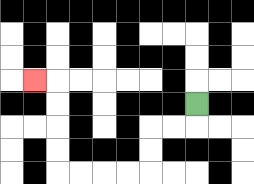{'start': '[8, 4]', 'end': '[1, 3]', 'path_directions': 'D,L,L,D,D,L,L,L,L,U,U,U,U,L', 'path_coordinates': '[[8, 4], [8, 5], [7, 5], [6, 5], [6, 6], [6, 7], [5, 7], [4, 7], [3, 7], [2, 7], [2, 6], [2, 5], [2, 4], [2, 3], [1, 3]]'}